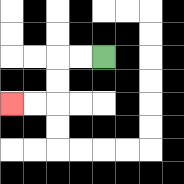{'start': '[4, 2]', 'end': '[0, 4]', 'path_directions': 'L,L,D,D,L,L', 'path_coordinates': '[[4, 2], [3, 2], [2, 2], [2, 3], [2, 4], [1, 4], [0, 4]]'}